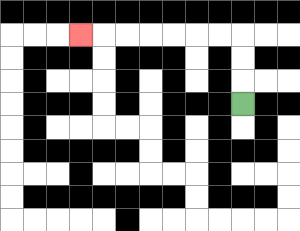{'start': '[10, 4]', 'end': '[3, 1]', 'path_directions': 'U,U,U,L,L,L,L,L,L,L', 'path_coordinates': '[[10, 4], [10, 3], [10, 2], [10, 1], [9, 1], [8, 1], [7, 1], [6, 1], [5, 1], [4, 1], [3, 1]]'}